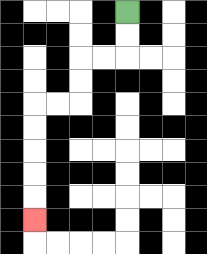{'start': '[5, 0]', 'end': '[1, 9]', 'path_directions': 'D,D,L,L,D,D,L,L,D,D,D,D,D', 'path_coordinates': '[[5, 0], [5, 1], [5, 2], [4, 2], [3, 2], [3, 3], [3, 4], [2, 4], [1, 4], [1, 5], [1, 6], [1, 7], [1, 8], [1, 9]]'}